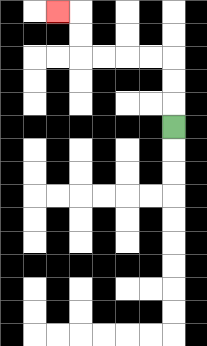{'start': '[7, 5]', 'end': '[2, 0]', 'path_directions': 'U,U,U,L,L,L,L,U,U,L', 'path_coordinates': '[[7, 5], [7, 4], [7, 3], [7, 2], [6, 2], [5, 2], [4, 2], [3, 2], [3, 1], [3, 0], [2, 0]]'}